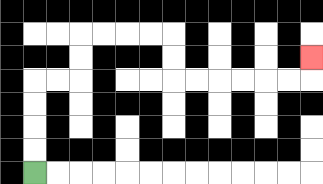{'start': '[1, 7]', 'end': '[13, 2]', 'path_directions': 'U,U,U,U,R,R,U,U,R,R,R,R,D,D,R,R,R,R,R,R,U', 'path_coordinates': '[[1, 7], [1, 6], [1, 5], [1, 4], [1, 3], [2, 3], [3, 3], [3, 2], [3, 1], [4, 1], [5, 1], [6, 1], [7, 1], [7, 2], [7, 3], [8, 3], [9, 3], [10, 3], [11, 3], [12, 3], [13, 3], [13, 2]]'}